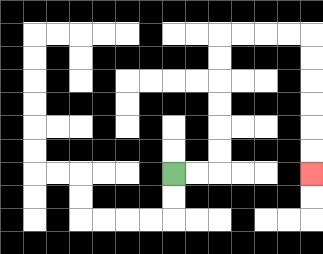{'start': '[7, 7]', 'end': '[13, 7]', 'path_directions': 'R,R,U,U,U,U,U,U,R,R,R,R,D,D,D,D,D,D', 'path_coordinates': '[[7, 7], [8, 7], [9, 7], [9, 6], [9, 5], [9, 4], [9, 3], [9, 2], [9, 1], [10, 1], [11, 1], [12, 1], [13, 1], [13, 2], [13, 3], [13, 4], [13, 5], [13, 6], [13, 7]]'}